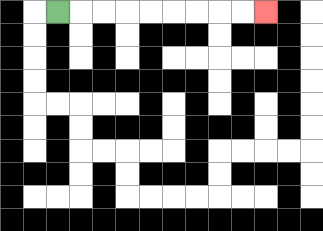{'start': '[2, 0]', 'end': '[11, 0]', 'path_directions': 'R,R,R,R,R,R,R,R,R', 'path_coordinates': '[[2, 0], [3, 0], [4, 0], [5, 0], [6, 0], [7, 0], [8, 0], [9, 0], [10, 0], [11, 0]]'}